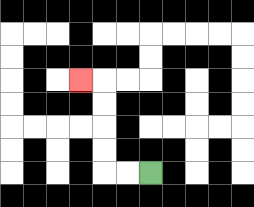{'start': '[6, 7]', 'end': '[3, 3]', 'path_directions': 'L,L,U,U,U,U,L', 'path_coordinates': '[[6, 7], [5, 7], [4, 7], [4, 6], [4, 5], [4, 4], [4, 3], [3, 3]]'}